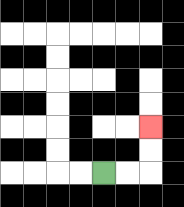{'start': '[4, 7]', 'end': '[6, 5]', 'path_directions': 'R,R,U,U', 'path_coordinates': '[[4, 7], [5, 7], [6, 7], [6, 6], [6, 5]]'}